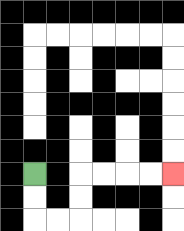{'start': '[1, 7]', 'end': '[7, 7]', 'path_directions': 'D,D,R,R,U,U,R,R,R,R', 'path_coordinates': '[[1, 7], [1, 8], [1, 9], [2, 9], [3, 9], [3, 8], [3, 7], [4, 7], [5, 7], [6, 7], [7, 7]]'}